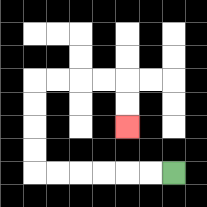{'start': '[7, 7]', 'end': '[5, 5]', 'path_directions': 'L,L,L,L,L,L,U,U,U,U,R,R,R,R,D,D', 'path_coordinates': '[[7, 7], [6, 7], [5, 7], [4, 7], [3, 7], [2, 7], [1, 7], [1, 6], [1, 5], [1, 4], [1, 3], [2, 3], [3, 3], [4, 3], [5, 3], [5, 4], [5, 5]]'}